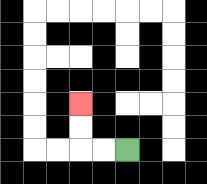{'start': '[5, 6]', 'end': '[3, 4]', 'path_directions': 'L,L,U,U', 'path_coordinates': '[[5, 6], [4, 6], [3, 6], [3, 5], [3, 4]]'}